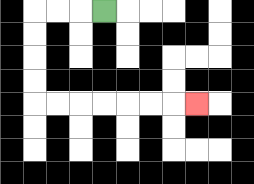{'start': '[4, 0]', 'end': '[8, 4]', 'path_directions': 'L,L,L,D,D,D,D,R,R,R,R,R,R,R', 'path_coordinates': '[[4, 0], [3, 0], [2, 0], [1, 0], [1, 1], [1, 2], [1, 3], [1, 4], [2, 4], [3, 4], [4, 4], [5, 4], [6, 4], [7, 4], [8, 4]]'}